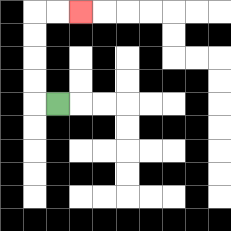{'start': '[2, 4]', 'end': '[3, 0]', 'path_directions': 'L,U,U,U,U,R,R', 'path_coordinates': '[[2, 4], [1, 4], [1, 3], [1, 2], [1, 1], [1, 0], [2, 0], [3, 0]]'}